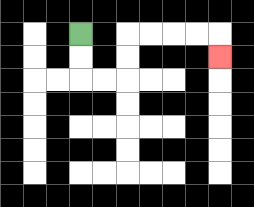{'start': '[3, 1]', 'end': '[9, 2]', 'path_directions': 'D,D,R,R,U,U,R,R,R,R,D', 'path_coordinates': '[[3, 1], [3, 2], [3, 3], [4, 3], [5, 3], [5, 2], [5, 1], [6, 1], [7, 1], [8, 1], [9, 1], [9, 2]]'}